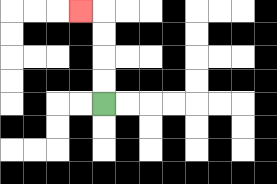{'start': '[4, 4]', 'end': '[3, 0]', 'path_directions': 'U,U,U,U,L', 'path_coordinates': '[[4, 4], [4, 3], [4, 2], [4, 1], [4, 0], [3, 0]]'}